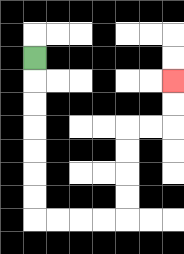{'start': '[1, 2]', 'end': '[7, 3]', 'path_directions': 'D,D,D,D,D,D,D,R,R,R,R,U,U,U,U,R,R,U,U', 'path_coordinates': '[[1, 2], [1, 3], [1, 4], [1, 5], [1, 6], [1, 7], [1, 8], [1, 9], [2, 9], [3, 9], [4, 9], [5, 9], [5, 8], [5, 7], [5, 6], [5, 5], [6, 5], [7, 5], [7, 4], [7, 3]]'}